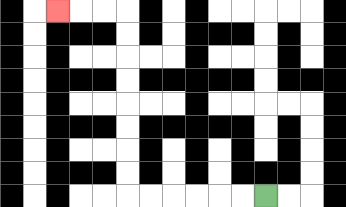{'start': '[11, 8]', 'end': '[2, 0]', 'path_directions': 'L,L,L,L,L,L,U,U,U,U,U,U,U,U,L,L,L', 'path_coordinates': '[[11, 8], [10, 8], [9, 8], [8, 8], [7, 8], [6, 8], [5, 8], [5, 7], [5, 6], [5, 5], [5, 4], [5, 3], [5, 2], [5, 1], [5, 0], [4, 0], [3, 0], [2, 0]]'}